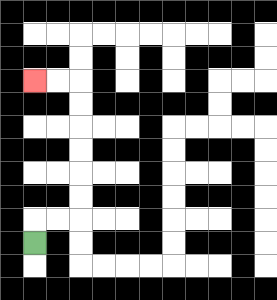{'start': '[1, 10]', 'end': '[1, 3]', 'path_directions': 'U,R,R,U,U,U,U,U,U,L,L', 'path_coordinates': '[[1, 10], [1, 9], [2, 9], [3, 9], [3, 8], [3, 7], [3, 6], [3, 5], [3, 4], [3, 3], [2, 3], [1, 3]]'}